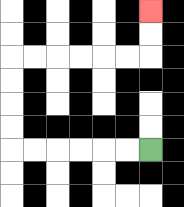{'start': '[6, 6]', 'end': '[6, 0]', 'path_directions': 'L,L,L,L,L,L,U,U,U,U,R,R,R,R,R,R,U,U', 'path_coordinates': '[[6, 6], [5, 6], [4, 6], [3, 6], [2, 6], [1, 6], [0, 6], [0, 5], [0, 4], [0, 3], [0, 2], [1, 2], [2, 2], [3, 2], [4, 2], [5, 2], [6, 2], [6, 1], [6, 0]]'}